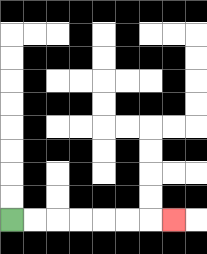{'start': '[0, 9]', 'end': '[7, 9]', 'path_directions': 'R,R,R,R,R,R,R', 'path_coordinates': '[[0, 9], [1, 9], [2, 9], [3, 9], [4, 9], [5, 9], [6, 9], [7, 9]]'}